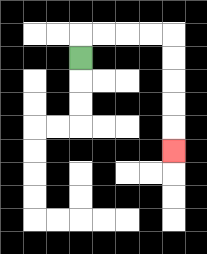{'start': '[3, 2]', 'end': '[7, 6]', 'path_directions': 'U,R,R,R,R,D,D,D,D,D', 'path_coordinates': '[[3, 2], [3, 1], [4, 1], [5, 1], [6, 1], [7, 1], [7, 2], [7, 3], [7, 4], [7, 5], [7, 6]]'}